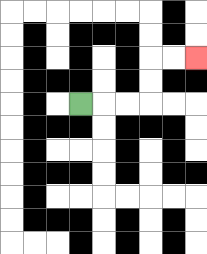{'start': '[3, 4]', 'end': '[8, 2]', 'path_directions': 'R,R,R,U,U,R,R', 'path_coordinates': '[[3, 4], [4, 4], [5, 4], [6, 4], [6, 3], [6, 2], [7, 2], [8, 2]]'}